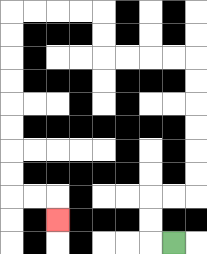{'start': '[7, 10]', 'end': '[2, 9]', 'path_directions': 'L,U,U,R,R,U,U,U,U,U,U,L,L,L,L,U,U,L,L,L,L,D,D,D,D,D,D,D,D,R,R,D', 'path_coordinates': '[[7, 10], [6, 10], [6, 9], [6, 8], [7, 8], [8, 8], [8, 7], [8, 6], [8, 5], [8, 4], [8, 3], [8, 2], [7, 2], [6, 2], [5, 2], [4, 2], [4, 1], [4, 0], [3, 0], [2, 0], [1, 0], [0, 0], [0, 1], [0, 2], [0, 3], [0, 4], [0, 5], [0, 6], [0, 7], [0, 8], [1, 8], [2, 8], [2, 9]]'}